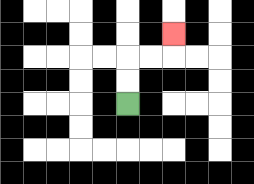{'start': '[5, 4]', 'end': '[7, 1]', 'path_directions': 'U,U,R,R,U', 'path_coordinates': '[[5, 4], [5, 3], [5, 2], [6, 2], [7, 2], [7, 1]]'}